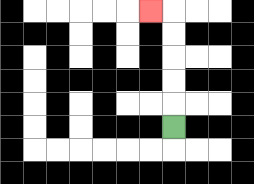{'start': '[7, 5]', 'end': '[6, 0]', 'path_directions': 'U,U,U,U,U,L', 'path_coordinates': '[[7, 5], [7, 4], [7, 3], [7, 2], [7, 1], [7, 0], [6, 0]]'}